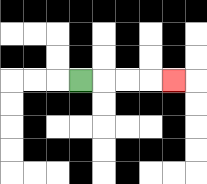{'start': '[3, 3]', 'end': '[7, 3]', 'path_directions': 'R,R,R,R', 'path_coordinates': '[[3, 3], [4, 3], [5, 3], [6, 3], [7, 3]]'}